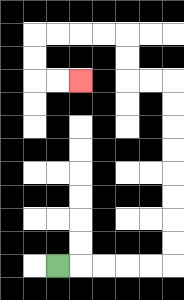{'start': '[2, 11]', 'end': '[3, 3]', 'path_directions': 'R,R,R,R,R,U,U,U,U,U,U,U,U,L,L,U,U,L,L,L,L,D,D,R,R', 'path_coordinates': '[[2, 11], [3, 11], [4, 11], [5, 11], [6, 11], [7, 11], [7, 10], [7, 9], [7, 8], [7, 7], [7, 6], [7, 5], [7, 4], [7, 3], [6, 3], [5, 3], [5, 2], [5, 1], [4, 1], [3, 1], [2, 1], [1, 1], [1, 2], [1, 3], [2, 3], [3, 3]]'}